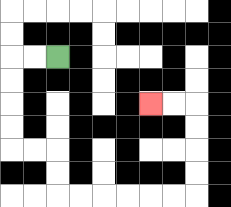{'start': '[2, 2]', 'end': '[6, 4]', 'path_directions': 'L,L,D,D,D,D,R,R,D,D,R,R,R,R,R,R,U,U,U,U,L,L', 'path_coordinates': '[[2, 2], [1, 2], [0, 2], [0, 3], [0, 4], [0, 5], [0, 6], [1, 6], [2, 6], [2, 7], [2, 8], [3, 8], [4, 8], [5, 8], [6, 8], [7, 8], [8, 8], [8, 7], [8, 6], [8, 5], [8, 4], [7, 4], [6, 4]]'}